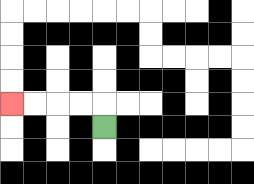{'start': '[4, 5]', 'end': '[0, 4]', 'path_directions': 'U,L,L,L,L', 'path_coordinates': '[[4, 5], [4, 4], [3, 4], [2, 4], [1, 4], [0, 4]]'}